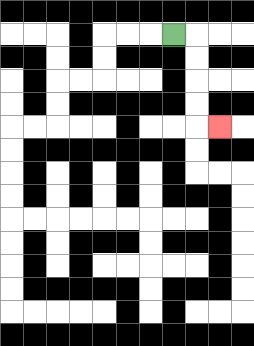{'start': '[7, 1]', 'end': '[9, 5]', 'path_directions': 'R,D,D,D,D,R', 'path_coordinates': '[[7, 1], [8, 1], [8, 2], [8, 3], [8, 4], [8, 5], [9, 5]]'}